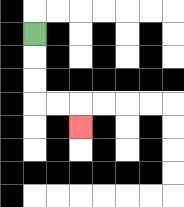{'start': '[1, 1]', 'end': '[3, 5]', 'path_directions': 'D,D,D,R,R,D', 'path_coordinates': '[[1, 1], [1, 2], [1, 3], [1, 4], [2, 4], [3, 4], [3, 5]]'}